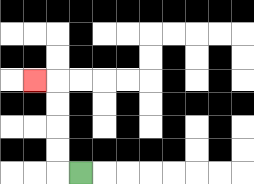{'start': '[3, 7]', 'end': '[1, 3]', 'path_directions': 'L,U,U,U,U,L', 'path_coordinates': '[[3, 7], [2, 7], [2, 6], [2, 5], [2, 4], [2, 3], [1, 3]]'}